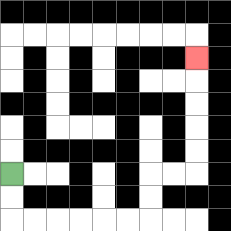{'start': '[0, 7]', 'end': '[8, 2]', 'path_directions': 'D,D,R,R,R,R,R,R,U,U,R,R,U,U,U,U,U', 'path_coordinates': '[[0, 7], [0, 8], [0, 9], [1, 9], [2, 9], [3, 9], [4, 9], [5, 9], [6, 9], [6, 8], [6, 7], [7, 7], [8, 7], [8, 6], [8, 5], [8, 4], [8, 3], [8, 2]]'}